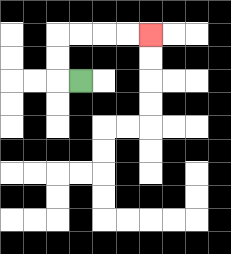{'start': '[3, 3]', 'end': '[6, 1]', 'path_directions': 'L,U,U,R,R,R,R', 'path_coordinates': '[[3, 3], [2, 3], [2, 2], [2, 1], [3, 1], [4, 1], [5, 1], [6, 1]]'}